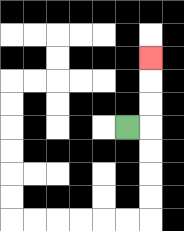{'start': '[5, 5]', 'end': '[6, 2]', 'path_directions': 'R,U,U,U', 'path_coordinates': '[[5, 5], [6, 5], [6, 4], [6, 3], [6, 2]]'}